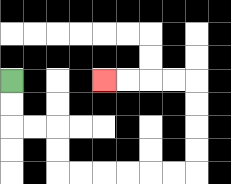{'start': '[0, 3]', 'end': '[4, 3]', 'path_directions': 'D,D,R,R,D,D,R,R,R,R,R,R,U,U,U,U,L,L,L,L', 'path_coordinates': '[[0, 3], [0, 4], [0, 5], [1, 5], [2, 5], [2, 6], [2, 7], [3, 7], [4, 7], [5, 7], [6, 7], [7, 7], [8, 7], [8, 6], [8, 5], [8, 4], [8, 3], [7, 3], [6, 3], [5, 3], [4, 3]]'}